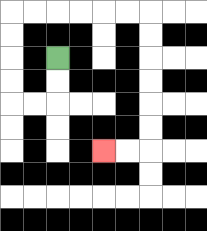{'start': '[2, 2]', 'end': '[4, 6]', 'path_directions': 'D,D,L,L,U,U,U,U,R,R,R,R,R,R,D,D,D,D,D,D,L,L', 'path_coordinates': '[[2, 2], [2, 3], [2, 4], [1, 4], [0, 4], [0, 3], [0, 2], [0, 1], [0, 0], [1, 0], [2, 0], [3, 0], [4, 0], [5, 0], [6, 0], [6, 1], [6, 2], [6, 3], [6, 4], [6, 5], [6, 6], [5, 6], [4, 6]]'}